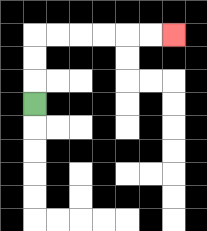{'start': '[1, 4]', 'end': '[7, 1]', 'path_directions': 'U,U,U,R,R,R,R,R,R', 'path_coordinates': '[[1, 4], [1, 3], [1, 2], [1, 1], [2, 1], [3, 1], [4, 1], [5, 1], [6, 1], [7, 1]]'}